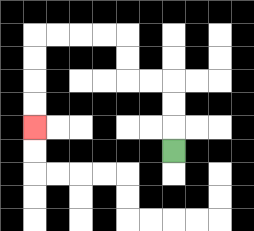{'start': '[7, 6]', 'end': '[1, 5]', 'path_directions': 'U,U,U,L,L,U,U,L,L,L,L,D,D,D,D', 'path_coordinates': '[[7, 6], [7, 5], [7, 4], [7, 3], [6, 3], [5, 3], [5, 2], [5, 1], [4, 1], [3, 1], [2, 1], [1, 1], [1, 2], [1, 3], [1, 4], [1, 5]]'}